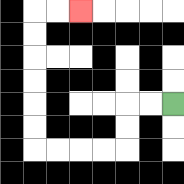{'start': '[7, 4]', 'end': '[3, 0]', 'path_directions': 'L,L,D,D,L,L,L,L,U,U,U,U,U,U,R,R', 'path_coordinates': '[[7, 4], [6, 4], [5, 4], [5, 5], [5, 6], [4, 6], [3, 6], [2, 6], [1, 6], [1, 5], [1, 4], [1, 3], [1, 2], [1, 1], [1, 0], [2, 0], [3, 0]]'}